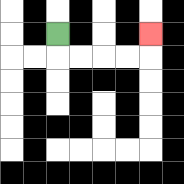{'start': '[2, 1]', 'end': '[6, 1]', 'path_directions': 'D,R,R,R,R,U', 'path_coordinates': '[[2, 1], [2, 2], [3, 2], [4, 2], [5, 2], [6, 2], [6, 1]]'}